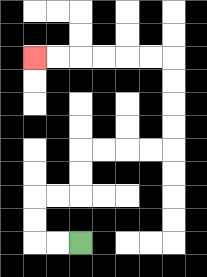{'start': '[3, 10]', 'end': '[1, 2]', 'path_directions': 'L,L,U,U,R,R,U,U,R,R,R,R,U,U,U,U,L,L,L,L,L,L', 'path_coordinates': '[[3, 10], [2, 10], [1, 10], [1, 9], [1, 8], [2, 8], [3, 8], [3, 7], [3, 6], [4, 6], [5, 6], [6, 6], [7, 6], [7, 5], [7, 4], [7, 3], [7, 2], [6, 2], [5, 2], [4, 2], [3, 2], [2, 2], [1, 2]]'}